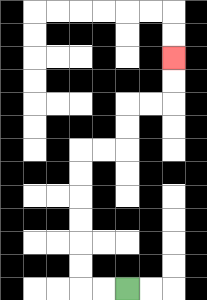{'start': '[5, 12]', 'end': '[7, 2]', 'path_directions': 'L,L,U,U,U,U,U,U,R,R,U,U,R,R,U,U', 'path_coordinates': '[[5, 12], [4, 12], [3, 12], [3, 11], [3, 10], [3, 9], [3, 8], [3, 7], [3, 6], [4, 6], [5, 6], [5, 5], [5, 4], [6, 4], [7, 4], [7, 3], [7, 2]]'}